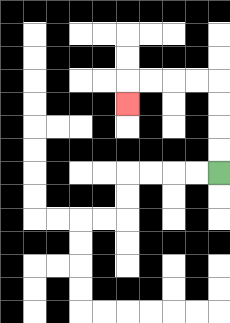{'start': '[9, 7]', 'end': '[5, 4]', 'path_directions': 'U,U,U,U,L,L,L,L,D', 'path_coordinates': '[[9, 7], [9, 6], [9, 5], [9, 4], [9, 3], [8, 3], [7, 3], [6, 3], [5, 3], [5, 4]]'}